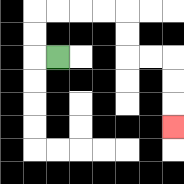{'start': '[2, 2]', 'end': '[7, 5]', 'path_directions': 'L,U,U,R,R,R,R,D,D,R,R,D,D,D', 'path_coordinates': '[[2, 2], [1, 2], [1, 1], [1, 0], [2, 0], [3, 0], [4, 0], [5, 0], [5, 1], [5, 2], [6, 2], [7, 2], [7, 3], [7, 4], [7, 5]]'}